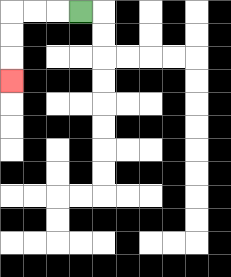{'start': '[3, 0]', 'end': '[0, 3]', 'path_directions': 'L,L,L,D,D,D', 'path_coordinates': '[[3, 0], [2, 0], [1, 0], [0, 0], [0, 1], [0, 2], [0, 3]]'}